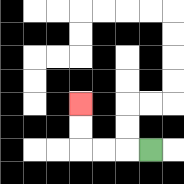{'start': '[6, 6]', 'end': '[3, 4]', 'path_directions': 'L,L,L,U,U', 'path_coordinates': '[[6, 6], [5, 6], [4, 6], [3, 6], [3, 5], [3, 4]]'}